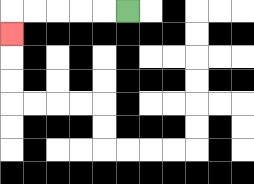{'start': '[5, 0]', 'end': '[0, 1]', 'path_directions': 'L,L,L,L,L,D', 'path_coordinates': '[[5, 0], [4, 0], [3, 0], [2, 0], [1, 0], [0, 0], [0, 1]]'}